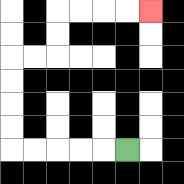{'start': '[5, 6]', 'end': '[6, 0]', 'path_directions': 'L,L,L,L,L,U,U,U,U,R,R,U,U,R,R,R,R', 'path_coordinates': '[[5, 6], [4, 6], [3, 6], [2, 6], [1, 6], [0, 6], [0, 5], [0, 4], [0, 3], [0, 2], [1, 2], [2, 2], [2, 1], [2, 0], [3, 0], [4, 0], [5, 0], [6, 0]]'}